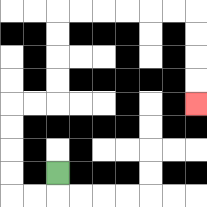{'start': '[2, 7]', 'end': '[8, 4]', 'path_directions': 'D,L,L,U,U,U,U,R,R,U,U,U,U,R,R,R,R,R,R,D,D,D,D', 'path_coordinates': '[[2, 7], [2, 8], [1, 8], [0, 8], [0, 7], [0, 6], [0, 5], [0, 4], [1, 4], [2, 4], [2, 3], [2, 2], [2, 1], [2, 0], [3, 0], [4, 0], [5, 0], [6, 0], [7, 0], [8, 0], [8, 1], [8, 2], [8, 3], [8, 4]]'}